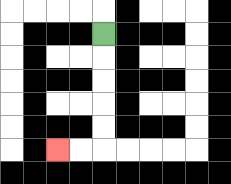{'start': '[4, 1]', 'end': '[2, 6]', 'path_directions': 'D,D,D,D,D,L,L', 'path_coordinates': '[[4, 1], [4, 2], [4, 3], [4, 4], [4, 5], [4, 6], [3, 6], [2, 6]]'}